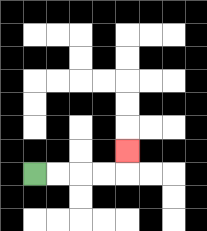{'start': '[1, 7]', 'end': '[5, 6]', 'path_directions': 'R,R,R,R,U', 'path_coordinates': '[[1, 7], [2, 7], [3, 7], [4, 7], [5, 7], [5, 6]]'}